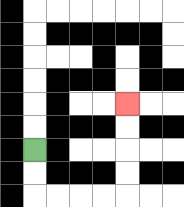{'start': '[1, 6]', 'end': '[5, 4]', 'path_directions': 'D,D,R,R,R,R,U,U,U,U', 'path_coordinates': '[[1, 6], [1, 7], [1, 8], [2, 8], [3, 8], [4, 8], [5, 8], [5, 7], [5, 6], [5, 5], [5, 4]]'}